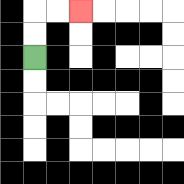{'start': '[1, 2]', 'end': '[3, 0]', 'path_directions': 'U,U,R,R', 'path_coordinates': '[[1, 2], [1, 1], [1, 0], [2, 0], [3, 0]]'}